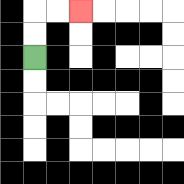{'start': '[1, 2]', 'end': '[3, 0]', 'path_directions': 'U,U,R,R', 'path_coordinates': '[[1, 2], [1, 1], [1, 0], [2, 0], [3, 0]]'}